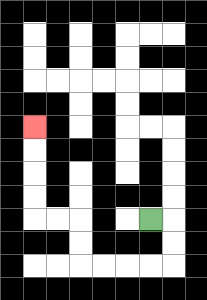{'start': '[6, 9]', 'end': '[1, 5]', 'path_directions': 'R,D,D,L,L,L,L,U,U,L,L,U,U,U,U', 'path_coordinates': '[[6, 9], [7, 9], [7, 10], [7, 11], [6, 11], [5, 11], [4, 11], [3, 11], [3, 10], [3, 9], [2, 9], [1, 9], [1, 8], [1, 7], [1, 6], [1, 5]]'}